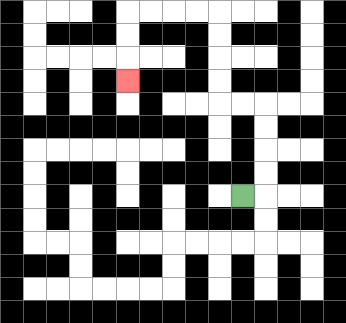{'start': '[10, 8]', 'end': '[5, 3]', 'path_directions': 'R,U,U,U,U,L,L,U,U,U,U,L,L,L,L,D,D,D', 'path_coordinates': '[[10, 8], [11, 8], [11, 7], [11, 6], [11, 5], [11, 4], [10, 4], [9, 4], [9, 3], [9, 2], [9, 1], [9, 0], [8, 0], [7, 0], [6, 0], [5, 0], [5, 1], [5, 2], [5, 3]]'}